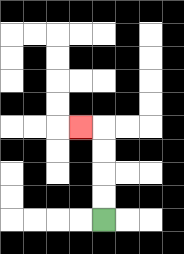{'start': '[4, 9]', 'end': '[3, 5]', 'path_directions': 'U,U,U,U,L', 'path_coordinates': '[[4, 9], [4, 8], [4, 7], [4, 6], [4, 5], [3, 5]]'}